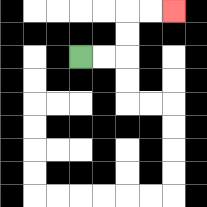{'start': '[3, 2]', 'end': '[7, 0]', 'path_directions': 'R,R,U,U,R,R', 'path_coordinates': '[[3, 2], [4, 2], [5, 2], [5, 1], [5, 0], [6, 0], [7, 0]]'}